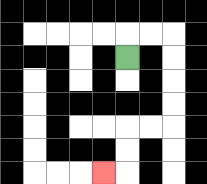{'start': '[5, 2]', 'end': '[4, 7]', 'path_directions': 'U,R,R,D,D,D,D,L,L,D,D,L', 'path_coordinates': '[[5, 2], [5, 1], [6, 1], [7, 1], [7, 2], [7, 3], [7, 4], [7, 5], [6, 5], [5, 5], [5, 6], [5, 7], [4, 7]]'}